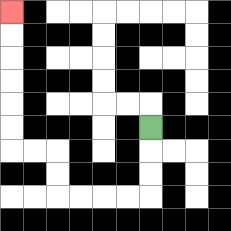{'start': '[6, 5]', 'end': '[0, 0]', 'path_directions': 'D,D,D,L,L,L,L,U,U,L,L,U,U,U,U,U,U', 'path_coordinates': '[[6, 5], [6, 6], [6, 7], [6, 8], [5, 8], [4, 8], [3, 8], [2, 8], [2, 7], [2, 6], [1, 6], [0, 6], [0, 5], [0, 4], [0, 3], [0, 2], [0, 1], [0, 0]]'}